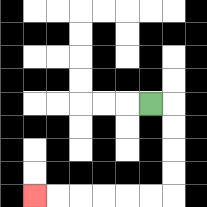{'start': '[6, 4]', 'end': '[1, 8]', 'path_directions': 'R,D,D,D,D,L,L,L,L,L,L', 'path_coordinates': '[[6, 4], [7, 4], [7, 5], [7, 6], [7, 7], [7, 8], [6, 8], [5, 8], [4, 8], [3, 8], [2, 8], [1, 8]]'}